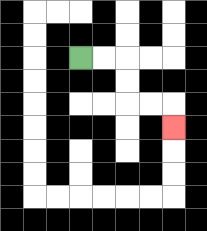{'start': '[3, 2]', 'end': '[7, 5]', 'path_directions': 'R,R,D,D,R,R,D', 'path_coordinates': '[[3, 2], [4, 2], [5, 2], [5, 3], [5, 4], [6, 4], [7, 4], [7, 5]]'}